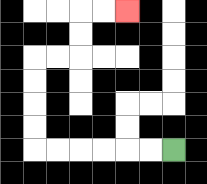{'start': '[7, 6]', 'end': '[5, 0]', 'path_directions': 'L,L,L,L,L,L,U,U,U,U,R,R,U,U,R,R', 'path_coordinates': '[[7, 6], [6, 6], [5, 6], [4, 6], [3, 6], [2, 6], [1, 6], [1, 5], [1, 4], [1, 3], [1, 2], [2, 2], [3, 2], [3, 1], [3, 0], [4, 0], [5, 0]]'}